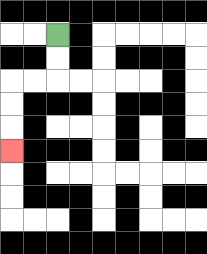{'start': '[2, 1]', 'end': '[0, 6]', 'path_directions': 'D,D,L,L,D,D,D', 'path_coordinates': '[[2, 1], [2, 2], [2, 3], [1, 3], [0, 3], [0, 4], [0, 5], [0, 6]]'}